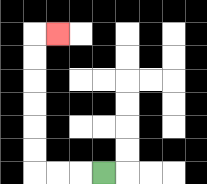{'start': '[4, 7]', 'end': '[2, 1]', 'path_directions': 'L,L,L,U,U,U,U,U,U,R', 'path_coordinates': '[[4, 7], [3, 7], [2, 7], [1, 7], [1, 6], [1, 5], [1, 4], [1, 3], [1, 2], [1, 1], [2, 1]]'}